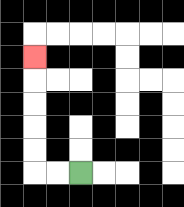{'start': '[3, 7]', 'end': '[1, 2]', 'path_directions': 'L,L,U,U,U,U,U', 'path_coordinates': '[[3, 7], [2, 7], [1, 7], [1, 6], [1, 5], [1, 4], [1, 3], [1, 2]]'}